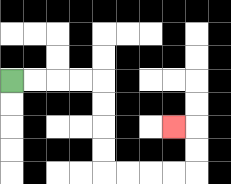{'start': '[0, 3]', 'end': '[7, 5]', 'path_directions': 'R,R,R,R,D,D,D,D,R,R,R,R,U,U,L', 'path_coordinates': '[[0, 3], [1, 3], [2, 3], [3, 3], [4, 3], [4, 4], [4, 5], [4, 6], [4, 7], [5, 7], [6, 7], [7, 7], [8, 7], [8, 6], [8, 5], [7, 5]]'}